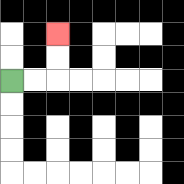{'start': '[0, 3]', 'end': '[2, 1]', 'path_directions': 'R,R,U,U', 'path_coordinates': '[[0, 3], [1, 3], [2, 3], [2, 2], [2, 1]]'}